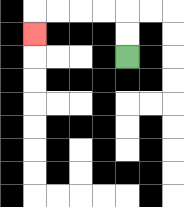{'start': '[5, 2]', 'end': '[1, 1]', 'path_directions': 'U,U,L,L,L,L,D', 'path_coordinates': '[[5, 2], [5, 1], [5, 0], [4, 0], [3, 0], [2, 0], [1, 0], [1, 1]]'}